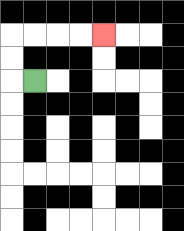{'start': '[1, 3]', 'end': '[4, 1]', 'path_directions': 'L,U,U,R,R,R,R', 'path_coordinates': '[[1, 3], [0, 3], [0, 2], [0, 1], [1, 1], [2, 1], [3, 1], [4, 1]]'}